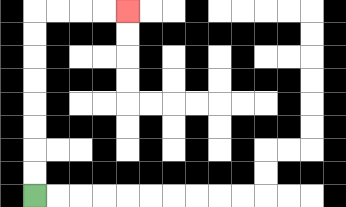{'start': '[1, 8]', 'end': '[5, 0]', 'path_directions': 'U,U,U,U,U,U,U,U,R,R,R,R', 'path_coordinates': '[[1, 8], [1, 7], [1, 6], [1, 5], [1, 4], [1, 3], [1, 2], [1, 1], [1, 0], [2, 0], [3, 0], [4, 0], [5, 0]]'}